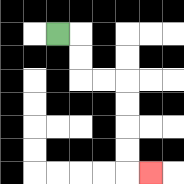{'start': '[2, 1]', 'end': '[6, 7]', 'path_directions': 'R,D,D,R,R,D,D,D,D,R', 'path_coordinates': '[[2, 1], [3, 1], [3, 2], [3, 3], [4, 3], [5, 3], [5, 4], [5, 5], [5, 6], [5, 7], [6, 7]]'}